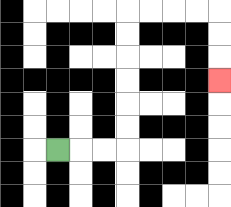{'start': '[2, 6]', 'end': '[9, 3]', 'path_directions': 'R,R,R,U,U,U,U,U,U,R,R,R,R,D,D,D', 'path_coordinates': '[[2, 6], [3, 6], [4, 6], [5, 6], [5, 5], [5, 4], [5, 3], [5, 2], [5, 1], [5, 0], [6, 0], [7, 0], [8, 0], [9, 0], [9, 1], [9, 2], [9, 3]]'}